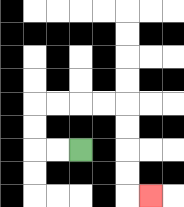{'start': '[3, 6]', 'end': '[6, 8]', 'path_directions': 'L,L,U,U,R,R,R,R,D,D,D,D,R', 'path_coordinates': '[[3, 6], [2, 6], [1, 6], [1, 5], [1, 4], [2, 4], [3, 4], [4, 4], [5, 4], [5, 5], [5, 6], [5, 7], [5, 8], [6, 8]]'}